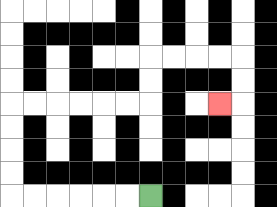{'start': '[6, 8]', 'end': '[9, 4]', 'path_directions': 'L,L,L,L,L,L,U,U,U,U,R,R,R,R,R,R,U,U,R,R,R,R,D,D,L', 'path_coordinates': '[[6, 8], [5, 8], [4, 8], [3, 8], [2, 8], [1, 8], [0, 8], [0, 7], [0, 6], [0, 5], [0, 4], [1, 4], [2, 4], [3, 4], [4, 4], [5, 4], [6, 4], [6, 3], [6, 2], [7, 2], [8, 2], [9, 2], [10, 2], [10, 3], [10, 4], [9, 4]]'}